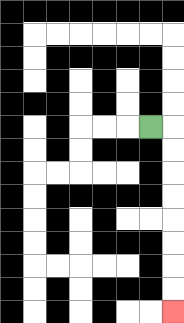{'start': '[6, 5]', 'end': '[7, 13]', 'path_directions': 'R,D,D,D,D,D,D,D,D', 'path_coordinates': '[[6, 5], [7, 5], [7, 6], [7, 7], [7, 8], [7, 9], [7, 10], [7, 11], [7, 12], [7, 13]]'}